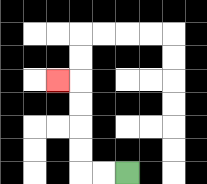{'start': '[5, 7]', 'end': '[2, 3]', 'path_directions': 'L,L,U,U,U,U,L', 'path_coordinates': '[[5, 7], [4, 7], [3, 7], [3, 6], [3, 5], [3, 4], [3, 3], [2, 3]]'}